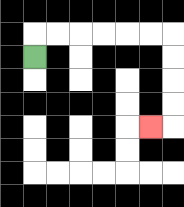{'start': '[1, 2]', 'end': '[6, 5]', 'path_directions': 'U,R,R,R,R,R,R,D,D,D,D,L', 'path_coordinates': '[[1, 2], [1, 1], [2, 1], [3, 1], [4, 1], [5, 1], [6, 1], [7, 1], [7, 2], [7, 3], [7, 4], [7, 5], [6, 5]]'}